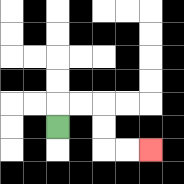{'start': '[2, 5]', 'end': '[6, 6]', 'path_directions': 'U,R,R,D,D,R,R', 'path_coordinates': '[[2, 5], [2, 4], [3, 4], [4, 4], [4, 5], [4, 6], [5, 6], [6, 6]]'}